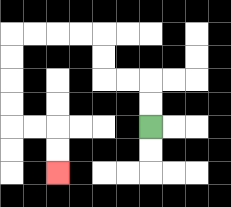{'start': '[6, 5]', 'end': '[2, 7]', 'path_directions': 'U,U,L,L,U,U,L,L,L,L,D,D,D,D,R,R,D,D', 'path_coordinates': '[[6, 5], [6, 4], [6, 3], [5, 3], [4, 3], [4, 2], [4, 1], [3, 1], [2, 1], [1, 1], [0, 1], [0, 2], [0, 3], [0, 4], [0, 5], [1, 5], [2, 5], [2, 6], [2, 7]]'}